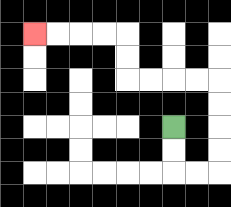{'start': '[7, 5]', 'end': '[1, 1]', 'path_directions': 'D,D,R,R,U,U,U,U,L,L,L,L,U,U,L,L,L,L', 'path_coordinates': '[[7, 5], [7, 6], [7, 7], [8, 7], [9, 7], [9, 6], [9, 5], [9, 4], [9, 3], [8, 3], [7, 3], [6, 3], [5, 3], [5, 2], [5, 1], [4, 1], [3, 1], [2, 1], [1, 1]]'}